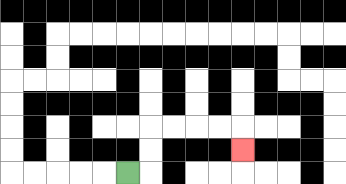{'start': '[5, 7]', 'end': '[10, 6]', 'path_directions': 'R,U,U,R,R,R,R,D', 'path_coordinates': '[[5, 7], [6, 7], [6, 6], [6, 5], [7, 5], [8, 5], [9, 5], [10, 5], [10, 6]]'}